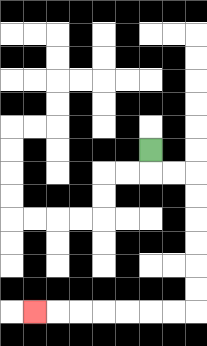{'start': '[6, 6]', 'end': '[1, 13]', 'path_directions': 'D,R,R,D,D,D,D,D,D,L,L,L,L,L,L,L', 'path_coordinates': '[[6, 6], [6, 7], [7, 7], [8, 7], [8, 8], [8, 9], [8, 10], [8, 11], [8, 12], [8, 13], [7, 13], [6, 13], [5, 13], [4, 13], [3, 13], [2, 13], [1, 13]]'}